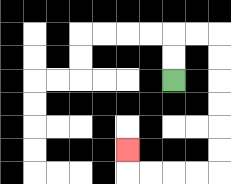{'start': '[7, 3]', 'end': '[5, 6]', 'path_directions': 'U,U,R,R,D,D,D,D,D,D,L,L,L,L,U', 'path_coordinates': '[[7, 3], [7, 2], [7, 1], [8, 1], [9, 1], [9, 2], [9, 3], [9, 4], [9, 5], [9, 6], [9, 7], [8, 7], [7, 7], [6, 7], [5, 7], [5, 6]]'}